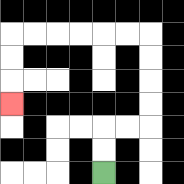{'start': '[4, 7]', 'end': '[0, 4]', 'path_directions': 'U,U,R,R,U,U,U,U,L,L,L,L,L,L,D,D,D', 'path_coordinates': '[[4, 7], [4, 6], [4, 5], [5, 5], [6, 5], [6, 4], [6, 3], [6, 2], [6, 1], [5, 1], [4, 1], [3, 1], [2, 1], [1, 1], [0, 1], [0, 2], [0, 3], [0, 4]]'}